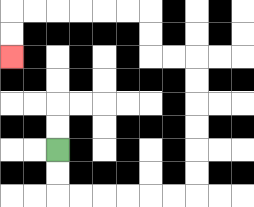{'start': '[2, 6]', 'end': '[0, 2]', 'path_directions': 'D,D,R,R,R,R,R,R,U,U,U,U,U,U,L,L,U,U,L,L,L,L,L,L,D,D', 'path_coordinates': '[[2, 6], [2, 7], [2, 8], [3, 8], [4, 8], [5, 8], [6, 8], [7, 8], [8, 8], [8, 7], [8, 6], [8, 5], [8, 4], [8, 3], [8, 2], [7, 2], [6, 2], [6, 1], [6, 0], [5, 0], [4, 0], [3, 0], [2, 0], [1, 0], [0, 0], [0, 1], [0, 2]]'}